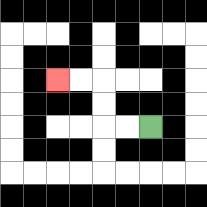{'start': '[6, 5]', 'end': '[2, 3]', 'path_directions': 'L,L,U,U,L,L', 'path_coordinates': '[[6, 5], [5, 5], [4, 5], [4, 4], [4, 3], [3, 3], [2, 3]]'}